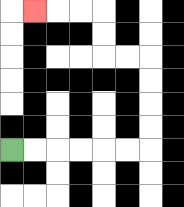{'start': '[0, 6]', 'end': '[1, 0]', 'path_directions': 'R,R,R,R,R,R,U,U,U,U,L,L,U,U,L,L,L', 'path_coordinates': '[[0, 6], [1, 6], [2, 6], [3, 6], [4, 6], [5, 6], [6, 6], [6, 5], [6, 4], [6, 3], [6, 2], [5, 2], [4, 2], [4, 1], [4, 0], [3, 0], [2, 0], [1, 0]]'}